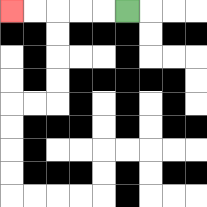{'start': '[5, 0]', 'end': '[0, 0]', 'path_directions': 'L,L,L,L,L', 'path_coordinates': '[[5, 0], [4, 0], [3, 0], [2, 0], [1, 0], [0, 0]]'}